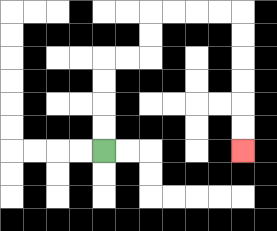{'start': '[4, 6]', 'end': '[10, 6]', 'path_directions': 'U,U,U,U,R,R,U,U,R,R,R,R,D,D,D,D,D,D', 'path_coordinates': '[[4, 6], [4, 5], [4, 4], [4, 3], [4, 2], [5, 2], [6, 2], [6, 1], [6, 0], [7, 0], [8, 0], [9, 0], [10, 0], [10, 1], [10, 2], [10, 3], [10, 4], [10, 5], [10, 6]]'}